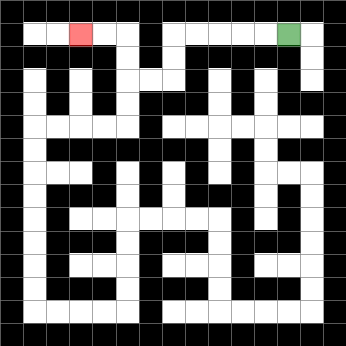{'start': '[12, 1]', 'end': '[3, 1]', 'path_directions': 'L,L,L,L,L,D,D,L,L,U,U,L,L', 'path_coordinates': '[[12, 1], [11, 1], [10, 1], [9, 1], [8, 1], [7, 1], [7, 2], [7, 3], [6, 3], [5, 3], [5, 2], [5, 1], [4, 1], [3, 1]]'}